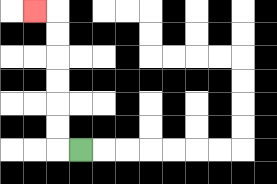{'start': '[3, 6]', 'end': '[1, 0]', 'path_directions': 'L,U,U,U,U,U,U,L', 'path_coordinates': '[[3, 6], [2, 6], [2, 5], [2, 4], [2, 3], [2, 2], [2, 1], [2, 0], [1, 0]]'}